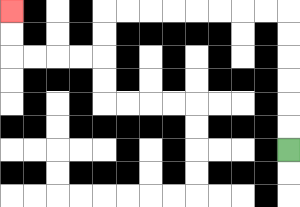{'start': '[12, 6]', 'end': '[0, 0]', 'path_directions': 'U,U,U,U,U,U,L,L,L,L,L,L,L,L,D,D,L,L,L,L,U,U', 'path_coordinates': '[[12, 6], [12, 5], [12, 4], [12, 3], [12, 2], [12, 1], [12, 0], [11, 0], [10, 0], [9, 0], [8, 0], [7, 0], [6, 0], [5, 0], [4, 0], [4, 1], [4, 2], [3, 2], [2, 2], [1, 2], [0, 2], [0, 1], [0, 0]]'}